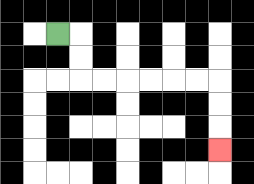{'start': '[2, 1]', 'end': '[9, 6]', 'path_directions': 'R,D,D,R,R,R,R,R,R,D,D,D', 'path_coordinates': '[[2, 1], [3, 1], [3, 2], [3, 3], [4, 3], [5, 3], [6, 3], [7, 3], [8, 3], [9, 3], [9, 4], [9, 5], [9, 6]]'}